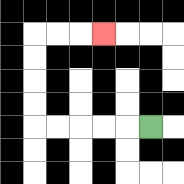{'start': '[6, 5]', 'end': '[4, 1]', 'path_directions': 'L,L,L,L,L,U,U,U,U,R,R,R', 'path_coordinates': '[[6, 5], [5, 5], [4, 5], [3, 5], [2, 5], [1, 5], [1, 4], [1, 3], [1, 2], [1, 1], [2, 1], [3, 1], [4, 1]]'}